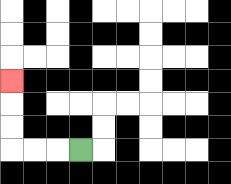{'start': '[3, 6]', 'end': '[0, 3]', 'path_directions': 'L,L,L,U,U,U', 'path_coordinates': '[[3, 6], [2, 6], [1, 6], [0, 6], [0, 5], [0, 4], [0, 3]]'}